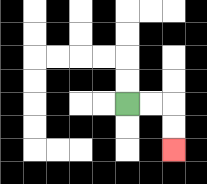{'start': '[5, 4]', 'end': '[7, 6]', 'path_directions': 'R,R,D,D', 'path_coordinates': '[[5, 4], [6, 4], [7, 4], [7, 5], [7, 6]]'}